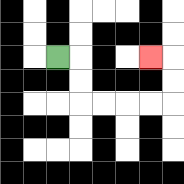{'start': '[2, 2]', 'end': '[6, 2]', 'path_directions': 'R,D,D,R,R,R,R,U,U,L', 'path_coordinates': '[[2, 2], [3, 2], [3, 3], [3, 4], [4, 4], [5, 4], [6, 4], [7, 4], [7, 3], [7, 2], [6, 2]]'}